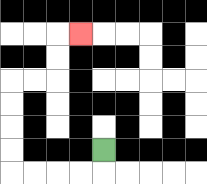{'start': '[4, 6]', 'end': '[3, 1]', 'path_directions': 'D,L,L,L,L,U,U,U,U,R,R,U,U,R', 'path_coordinates': '[[4, 6], [4, 7], [3, 7], [2, 7], [1, 7], [0, 7], [0, 6], [0, 5], [0, 4], [0, 3], [1, 3], [2, 3], [2, 2], [2, 1], [3, 1]]'}